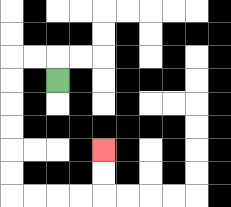{'start': '[2, 3]', 'end': '[4, 6]', 'path_directions': 'U,L,L,D,D,D,D,D,D,R,R,R,R,U,U', 'path_coordinates': '[[2, 3], [2, 2], [1, 2], [0, 2], [0, 3], [0, 4], [0, 5], [0, 6], [0, 7], [0, 8], [1, 8], [2, 8], [3, 8], [4, 8], [4, 7], [4, 6]]'}